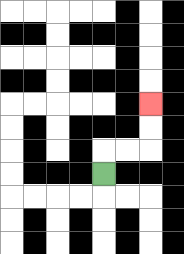{'start': '[4, 7]', 'end': '[6, 4]', 'path_directions': 'U,R,R,U,U', 'path_coordinates': '[[4, 7], [4, 6], [5, 6], [6, 6], [6, 5], [6, 4]]'}